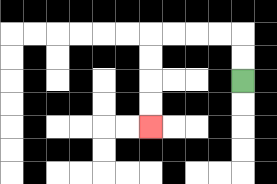{'start': '[10, 3]', 'end': '[6, 5]', 'path_directions': 'U,U,L,L,L,L,D,D,D,D', 'path_coordinates': '[[10, 3], [10, 2], [10, 1], [9, 1], [8, 1], [7, 1], [6, 1], [6, 2], [6, 3], [6, 4], [6, 5]]'}